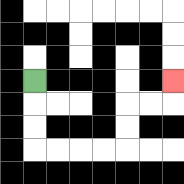{'start': '[1, 3]', 'end': '[7, 3]', 'path_directions': 'D,D,D,R,R,R,R,U,U,R,R,U', 'path_coordinates': '[[1, 3], [1, 4], [1, 5], [1, 6], [2, 6], [3, 6], [4, 6], [5, 6], [5, 5], [5, 4], [6, 4], [7, 4], [7, 3]]'}